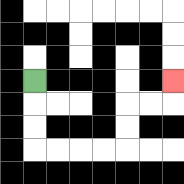{'start': '[1, 3]', 'end': '[7, 3]', 'path_directions': 'D,D,D,R,R,R,R,U,U,R,R,U', 'path_coordinates': '[[1, 3], [1, 4], [1, 5], [1, 6], [2, 6], [3, 6], [4, 6], [5, 6], [5, 5], [5, 4], [6, 4], [7, 4], [7, 3]]'}